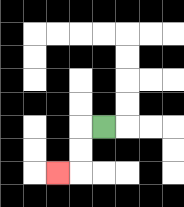{'start': '[4, 5]', 'end': '[2, 7]', 'path_directions': 'L,D,D,L', 'path_coordinates': '[[4, 5], [3, 5], [3, 6], [3, 7], [2, 7]]'}